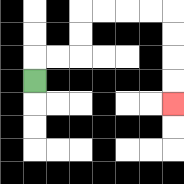{'start': '[1, 3]', 'end': '[7, 4]', 'path_directions': 'U,R,R,U,U,R,R,R,R,D,D,D,D', 'path_coordinates': '[[1, 3], [1, 2], [2, 2], [3, 2], [3, 1], [3, 0], [4, 0], [5, 0], [6, 0], [7, 0], [7, 1], [7, 2], [7, 3], [7, 4]]'}